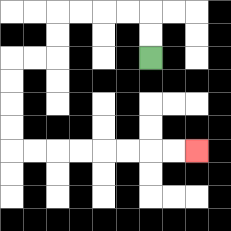{'start': '[6, 2]', 'end': '[8, 6]', 'path_directions': 'U,U,L,L,L,L,D,D,L,L,D,D,D,D,R,R,R,R,R,R,R,R', 'path_coordinates': '[[6, 2], [6, 1], [6, 0], [5, 0], [4, 0], [3, 0], [2, 0], [2, 1], [2, 2], [1, 2], [0, 2], [0, 3], [0, 4], [0, 5], [0, 6], [1, 6], [2, 6], [3, 6], [4, 6], [5, 6], [6, 6], [7, 6], [8, 6]]'}